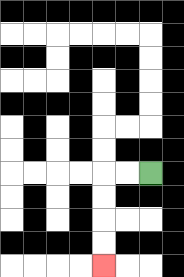{'start': '[6, 7]', 'end': '[4, 11]', 'path_directions': 'L,L,D,D,D,D', 'path_coordinates': '[[6, 7], [5, 7], [4, 7], [4, 8], [4, 9], [4, 10], [4, 11]]'}